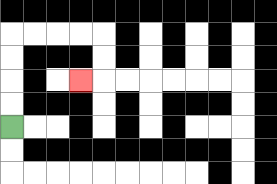{'start': '[0, 5]', 'end': '[3, 3]', 'path_directions': 'U,U,U,U,R,R,R,R,D,D,L', 'path_coordinates': '[[0, 5], [0, 4], [0, 3], [0, 2], [0, 1], [1, 1], [2, 1], [3, 1], [4, 1], [4, 2], [4, 3], [3, 3]]'}